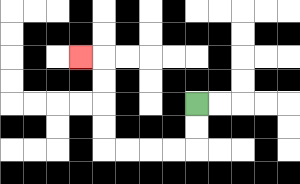{'start': '[8, 4]', 'end': '[3, 2]', 'path_directions': 'D,D,L,L,L,L,U,U,U,U,L', 'path_coordinates': '[[8, 4], [8, 5], [8, 6], [7, 6], [6, 6], [5, 6], [4, 6], [4, 5], [4, 4], [4, 3], [4, 2], [3, 2]]'}